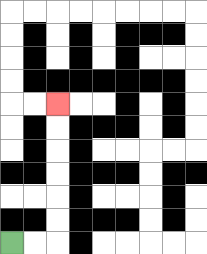{'start': '[0, 10]', 'end': '[2, 4]', 'path_directions': 'R,R,U,U,U,U,U,U', 'path_coordinates': '[[0, 10], [1, 10], [2, 10], [2, 9], [2, 8], [2, 7], [2, 6], [2, 5], [2, 4]]'}